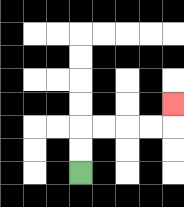{'start': '[3, 7]', 'end': '[7, 4]', 'path_directions': 'U,U,R,R,R,R,U', 'path_coordinates': '[[3, 7], [3, 6], [3, 5], [4, 5], [5, 5], [6, 5], [7, 5], [7, 4]]'}